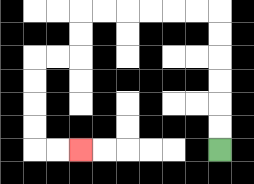{'start': '[9, 6]', 'end': '[3, 6]', 'path_directions': 'U,U,U,U,U,U,L,L,L,L,L,L,D,D,L,L,D,D,D,D,R,R', 'path_coordinates': '[[9, 6], [9, 5], [9, 4], [9, 3], [9, 2], [9, 1], [9, 0], [8, 0], [7, 0], [6, 0], [5, 0], [4, 0], [3, 0], [3, 1], [3, 2], [2, 2], [1, 2], [1, 3], [1, 4], [1, 5], [1, 6], [2, 6], [3, 6]]'}